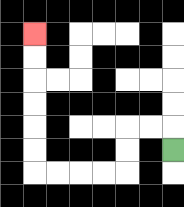{'start': '[7, 6]', 'end': '[1, 1]', 'path_directions': 'U,L,L,D,D,L,L,L,L,U,U,U,U,U,U', 'path_coordinates': '[[7, 6], [7, 5], [6, 5], [5, 5], [5, 6], [5, 7], [4, 7], [3, 7], [2, 7], [1, 7], [1, 6], [1, 5], [1, 4], [1, 3], [1, 2], [1, 1]]'}